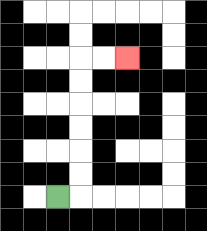{'start': '[2, 8]', 'end': '[5, 2]', 'path_directions': 'R,U,U,U,U,U,U,R,R', 'path_coordinates': '[[2, 8], [3, 8], [3, 7], [3, 6], [3, 5], [3, 4], [3, 3], [3, 2], [4, 2], [5, 2]]'}